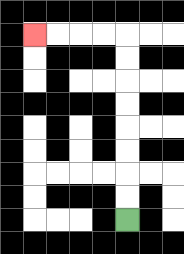{'start': '[5, 9]', 'end': '[1, 1]', 'path_directions': 'U,U,U,U,U,U,U,U,L,L,L,L', 'path_coordinates': '[[5, 9], [5, 8], [5, 7], [5, 6], [5, 5], [5, 4], [5, 3], [5, 2], [5, 1], [4, 1], [3, 1], [2, 1], [1, 1]]'}